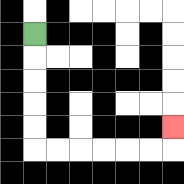{'start': '[1, 1]', 'end': '[7, 5]', 'path_directions': 'D,D,D,D,D,R,R,R,R,R,R,U', 'path_coordinates': '[[1, 1], [1, 2], [1, 3], [1, 4], [1, 5], [1, 6], [2, 6], [3, 6], [4, 6], [5, 6], [6, 6], [7, 6], [7, 5]]'}